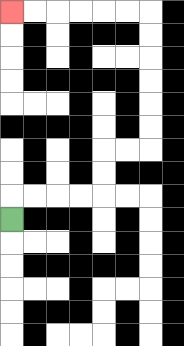{'start': '[0, 9]', 'end': '[0, 0]', 'path_directions': 'U,R,R,R,R,U,U,R,R,U,U,U,U,U,U,L,L,L,L,L,L', 'path_coordinates': '[[0, 9], [0, 8], [1, 8], [2, 8], [3, 8], [4, 8], [4, 7], [4, 6], [5, 6], [6, 6], [6, 5], [6, 4], [6, 3], [6, 2], [6, 1], [6, 0], [5, 0], [4, 0], [3, 0], [2, 0], [1, 0], [0, 0]]'}